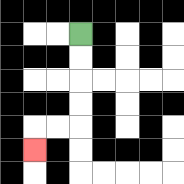{'start': '[3, 1]', 'end': '[1, 6]', 'path_directions': 'D,D,D,D,L,L,D', 'path_coordinates': '[[3, 1], [3, 2], [3, 3], [3, 4], [3, 5], [2, 5], [1, 5], [1, 6]]'}